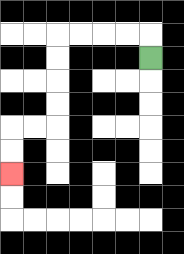{'start': '[6, 2]', 'end': '[0, 7]', 'path_directions': 'U,L,L,L,L,D,D,D,D,L,L,D,D', 'path_coordinates': '[[6, 2], [6, 1], [5, 1], [4, 1], [3, 1], [2, 1], [2, 2], [2, 3], [2, 4], [2, 5], [1, 5], [0, 5], [0, 6], [0, 7]]'}